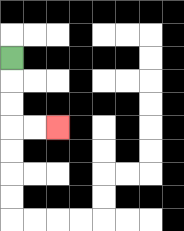{'start': '[0, 2]', 'end': '[2, 5]', 'path_directions': 'D,D,D,R,R', 'path_coordinates': '[[0, 2], [0, 3], [0, 4], [0, 5], [1, 5], [2, 5]]'}